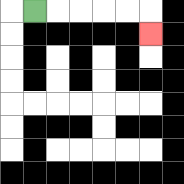{'start': '[1, 0]', 'end': '[6, 1]', 'path_directions': 'R,R,R,R,R,D', 'path_coordinates': '[[1, 0], [2, 0], [3, 0], [4, 0], [5, 0], [6, 0], [6, 1]]'}